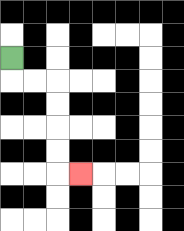{'start': '[0, 2]', 'end': '[3, 7]', 'path_directions': 'D,R,R,D,D,D,D,R', 'path_coordinates': '[[0, 2], [0, 3], [1, 3], [2, 3], [2, 4], [2, 5], [2, 6], [2, 7], [3, 7]]'}